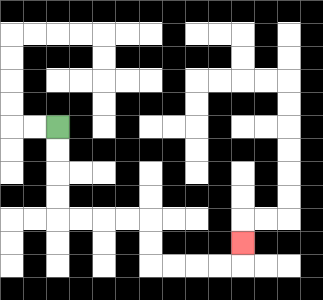{'start': '[2, 5]', 'end': '[10, 10]', 'path_directions': 'D,D,D,D,R,R,R,R,D,D,R,R,R,R,U', 'path_coordinates': '[[2, 5], [2, 6], [2, 7], [2, 8], [2, 9], [3, 9], [4, 9], [5, 9], [6, 9], [6, 10], [6, 11], [7, 11], [8, 11], [9, 11], [10, 11], [10, 10]]'}